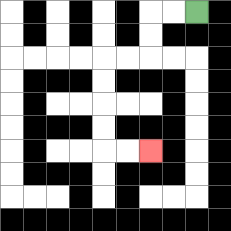{'start': '[8, 0]', 'end': '[6, 6]', 'path_directions': 'L,L,D,D,L,L,D,D,D,D,R,R', 'path_coordinates': '[[8, 0], [7, 0], [6, 0], [6, 1], [6, 2], [5, 2], [4, 2], [4, 3], [4, 4], [4, 5], [4, 6], [5, 6], [6, 6]]'}